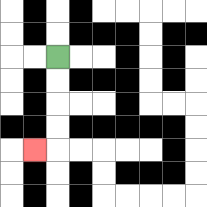{'start': '[2, 2]', 'end': '[1, 6]', 'path_directions': 'D,D,D,D,L', 'path_coordinates': '[[2, 2], [2, 3], [2, 4], [2, 5], [2, 6], [1, 6]]'}